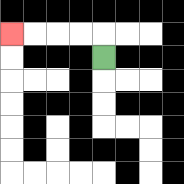{'start': '[4, 2]', 'end': '[0, 1]', 'path_directions': 'U,L,L,L,L', 'path_coordinates': '[[4, 2], [4, 1], [3, 1], [2, 1], [1, 1], [0, 1]]'}